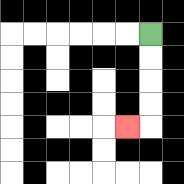{'start': '[6, 1]', 'end': '[5, 5]', 'path_directions': 'D,D,D,D,L', 'path_coordinates': '[[6, 1], [6, 2], [6, 3], [6, 4], [6, 5], [5, 5]]'}